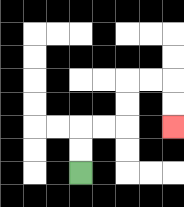{'start': '[3, 7]', 'end': '[7, 5]', 'path_directions': 'U,U,R,R,U,U,R,R,D,D', 'path_coordinates': '[[3, 7], [3, 6], [3, 5], [4, 5], [5, 5], [5, 4], [5, 3], [6, 3], [7, 3], [7, 4], [7, 5]]'}